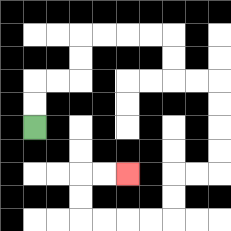{'start': '[1, 5]', 'end': '[5, 7]', 'path_directions': 'U,U,R,R,U,U,R,R,R,R,D,D,R,R,D,D,D,D,L,L,D,D,L,L,L,L,U,U,R,R', 'path_coordinates': '[[1, 5], [1, 4], [1, 3], [2, 3], [3, 3], [3, 2], [3, 1], [4, 1], [5, 1], [6, 1], [7, 1], [7, 2], [7, 3], [8, 3], [9, 3], [9, 4], [9, 5], [9, 6], [9, 7], [8, 7], [7, 7], [7, 8], [7, 9], [6, 9], [5, 9], [4, 9], [3, 9], [3, 8], [3, 7], [4, 7], [5, 7]]'}